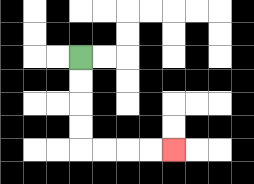{'start': '[3, 2]', 'end': '[7, 6]', 'path_directions': 'D,D,D,D,R,R,R,R', 'path_coordinates': '[[3, 2], [3, 3], [3, 4], [3, 5], [3, 6], [4, 6], [5, 6], [6, 6], [7, 6]]'}